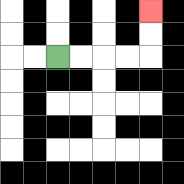{'start': '[2, 2]', 'end': '[6, 0]', 'path_directions': 'R,R,R,R,U,U', 'path_coordinates': '[[2, 2], [3, 2], [4, 2], [5, 2], [6, 2], [6, 1], [6, 0]]'}